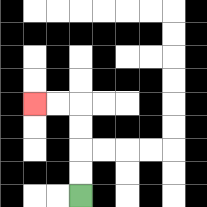{'start': '[3, 8]', 'end': '[1, 4]', 'path_directions': 'U,U,U,U,L,L', 'path_coordinates': '[[3, 8], [3, 7], [3, 6], [3, 5], [3, 4], [2, 4], [1, 4]]'}